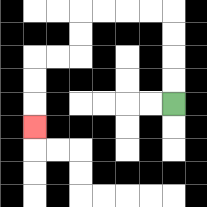{'start': '[7, 4]', 'end': '[1, 5]', 'path_directions': 'U,U,U,U,L,L,L,L,D,D,L,L,D,D,D', 'path_coordinates': '[[7, 4], [7, 3], [7, 2], [7, 1], [7, 0], [6, 0], [5, 0], [4, 0], [3, 0], [3, 1], [3, 2], [2, 2], [1, 2], [1, 3], [1, 4], [1, 5]]'}